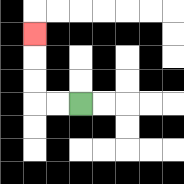{'start': '[3, 4]', 'end': '[1, 1]', 'path_directions': 'L,L,U,U,U', 'path_coordinates': '[[3, 4], [2, 4], [1, 4], [1, 3], [1, 2], [1, 1]]'}